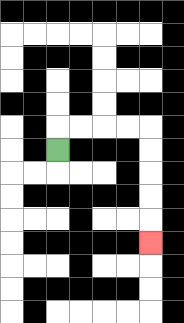{'start': '[2, 6]', 'end': '[6, 10]', 'path_directions': 'U,R,R,R,R,D,D,D,D,D', 'path_coordinates': '[[2, 6], [2, 5], [3, 5], [4, 5], [5, 5], [6, 5], [6, 6], [6, 7], [6, 8], [6, 9], [6, 10]]'}